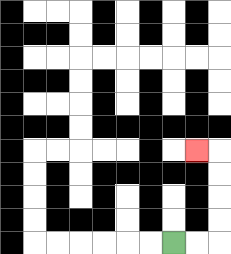{'start': '[7, 10]', 'end': '[8, 6]', 'path_directions': 'R,R,U,U,U,U,L', 'path_coordinates': '[[7, 10], [8, 10], [9, 10], [9, 9], [9, 8], [9, 7], [9, 6], [8, 6]]'}